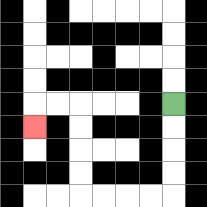{'start': '[7, 4]', 'end': '[1, 5]', 'path_directions': 'D,D,D,D,L,L,L,L,U,U,U,U,L,L,D', 'path_coordinates': '[[7, 4], [7, 5], [7, 6], [7, 7], [7, 8], [6, 8], [5, 8], [4, 8], [3, 8], [3, 7], [3, 6], [3, 5], [3, 4], [2, 4], [1, 4], [1, 5]]'}